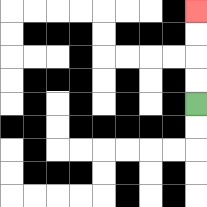{'start': '[8, 4]', 'end': '[8, 0]', 'path_directions': 'U,U,U,U', 'path_coordinates': '[[8, 4], [8, 3], [8, 2], [8, 1], [8, 0]]'}